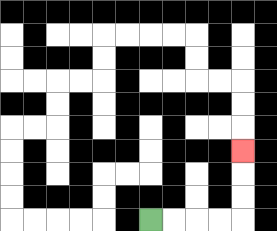{'start': '[6, 9]', 'end': '[10, 6]', 'path_directions': 'R,R,R,R,U,U,U', 'path_coordinates': '[[6, 9], [7, 9], [8, 9], [9, 9], [10, 9], [10, 8], [10, 7], [10, 6]]'}